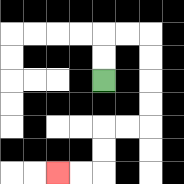{'start': '[4, 3]', 'end': '[2, 7]', 'path_directions': 'U,U,R,R,D,D,D,D,L,L,D,D,L,L', 'path_coordinates': '[[4, 3], [4, 2], [4, 1], [5, 1], [6, 1], [6, 2], [6, 3], [6, 4], [6, 5], [5, 5], [4, 5], [4, 6], [4, 7], [3, 7], [2, 7]]'}